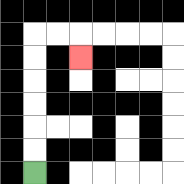{'start': '[1, 7]', 'end': '[3, 2]', 'path_directions': 'U,U,U,U,U,U,R,R,D', 'path_coordinates': '[[1, 7], [1, 6], [1, 5], [1, 4], [1, 3], [1, 2], [1, 1], [2, 1], [3, 1], [3, 2]]'}